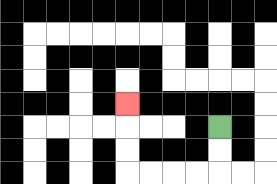{'start': '[9, 5]', 'end': '[5, 4]', 'path_directions': 'D,D,L,L,L,L,U,U,U', 'path_coordinates': '[[9, 5], [9, 6], [9, 7], [8, 7], [7, 7], [6, 7], [5, 7], [5, 6], [5, 5], [5, 4]]'}